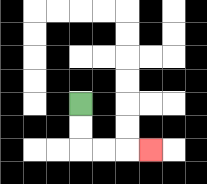{'start': '[3, 4]', 'end': '[6, 6]', 'path_directions': 'D,D,R,R,R', 'path_coordinates': '[[3, 4], [3, 5], [3, 6], [4, 6], [5, 6], [6, 6]]'}